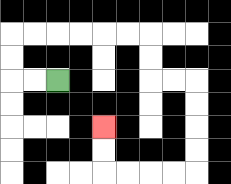{'start': '[2, 3]', 'end': '[4, 5]', 'path_directions': 'L,L,U,U,R,R,R,R,R,R,D,D,R,R,D,D,D,D,L,L,L,L,U,U', 'path_coordinates': '[[2, 3], [1, 3], [0, 3], [0, 2], [0, 1], [1, 1], [2, 1], [3, 1], [4, 1], [5, 1], [6, 1], [6, 2], [6, 3], [7, 3], [8, 3], [8, 4], [8, 5], [8, 6], [8, 7], [7, 7], [6, 7], [5, 7], [4, 7], [4, 6], [4, 5]]'}